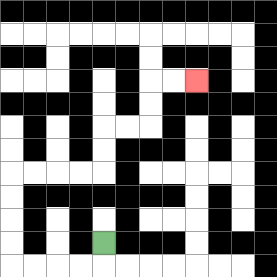{'start': '[4, 10]', 'end': '[8, 3]', 'path_directions': 'D,L,L,L,L,U,U,U,U,R,R,R,R,U,U,R,R,U,U,R,R', 'path_coordinates': '[[4, 10], [4, 11], [3, 11], [2, 11], [1, 11], [0, 11], [0, 10], [0, 9], [0, 8], [0, 7], [1, 7], [2, 7], [3, 7], [4, 7], [4, 6], [4, 5], [5, 5], [6, 5], [6, 4], [6, 3], [7, 3], [8, 3]]'}